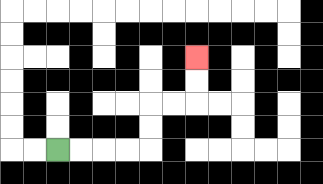{'start': '[2, 6]', 'end': '[8, 2]', 'path_directions': 'R,R,R,R,U,U,R,R,U,U', 'path_coordinates': '[[2, 6], [3, 6], [4, 6], [5, 6], [6, 6], [6, 5], [6, 4], [7, 4], [8, 4], [8, 3], [8, 2]]'}